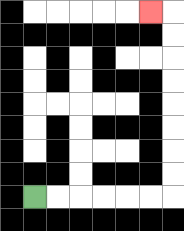{'start': '[1, 8]', 'end': '[6, 0]', 'path_directions': 'R,R,R,R,R,R,U,U,U,U,U,U,U,U,L', 'path_coordinates': '[[1, 8], [2, 8], [3, 8], [4, 8], [5, 8], [6, 8], [7, 8], [7, 7], [7, 6], [7, 5], [7, 4], [7, 3], [7, 2], [7, 1], [7, 0], [6, 0]]'}